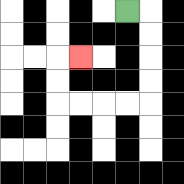{'start': '[5, 0]', 'end': '[3, 2]', 'path_directions': 'R,D,D,D,D,L,L,L,L,U,U,R', 'path_coordinates': '[[5, 0], [6, 0], [6, 1], [6, 2], [6, 3], [6, 4], [5, 4], [4, 4], [3, 4], [2, 4], [2, 3], [2, 2], [3, 2]]'}